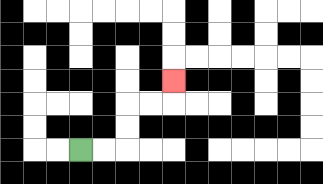{'start': '[3, 6]', 'end': '[7, 3]', 'path_directions': 'R,R,U,U,R,R,U', 'path_coordinates': '[[3, 6], [4, 6], [5, 6], [5, 5], [5, 4], [6, 4], [7, 4], [7, 3]]'}